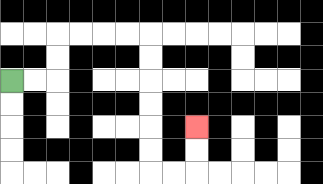{'start': '[0, 3]', 'end': '[8, 5]', 'path_directions': 'R,R,U,U,R,R,R,R,D,D,D,D,D,D,R,R,U,U', 'path_coordinates': '[[0, 3], [1, 3], [2, 3], [2, 2], [2, 1], [3, 1], [4, 1], [5, 1], [6, 1], [6, 2], [6, 3], [6, 4], [6, 5], [6, 6], [6, 7], [7, 7], [8, 7], [8, 6], [8, 5]]'}